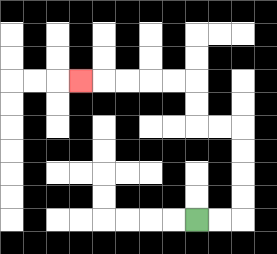{'start': '[8, 9]', 'end': '[3, 3]', 'path_directions': 'R,R,U,U,U,U,L,L,U,U,L,L,L,L,L', 'path_coordinates': '[[8, 9], [9, 9], [10, 9], [10, 8], [10, 7], [10, 6], [10, 5], [9, 5], [8, 5], [8, 4], [8, 3], [7, 3], [6, 3], [5, 3], [4, 3], [3, 3]]'}